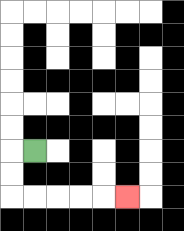{'start': '[1, 6]', 'end': '[5, 8]', 'path_directions': 'L,D,D,R,R,R,R,R', 'path_coordinates': '[[1, 6], [0, 6], [0, 7], [0, 8], [1, 8], [2, 8], [3, 8], [4, 8], [5, 8]]'}